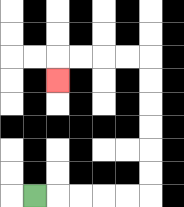{'start': '[1, 8]', 'end': '[2, 3]', 'path_directions': 'R,R,R,R,R,U,U,U,U,U,U,L,L,L,L,D', 'path_coordinates': '[[1, 8], [2, 8], [3, 8], [4, 8], [5, 8], [6, 8], [6, 7], [6, 6], [6, 5], [6, 4], [6, 3], [6, 2], [5, 2], [4, 2], [3, 2], [2, 2], [2, 3]]'}